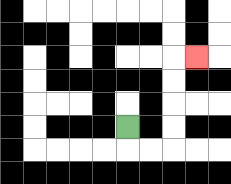{'start': '[5, 5]', 'end': '[8, 2]', 'path_directions': 'D,R,R,U,U,U,U,R', 'path_coordinates': '[[5, 5], [5, 6], [6, 6], [7, 6], [7, 5], [7, 4], [7, 3], [7, 2], [8, 2]]'}